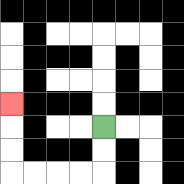{'start': '[4, 5]', 'end': '[0, 4]', 'path_directions': 'D,D,L,L,L,L,U,U,U', 'path_coordinates': '[[4, 5], [4, 6], [4, 7], [3, 7], [2, 7], [1, 7], [0, 7], [0, 6], [0, 5], [0, 4]]'}